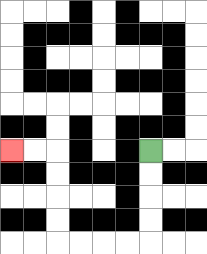{'start': '[6, 6]', 'end': '[0, 6]', 'path_directions': 'D,D,D,D,L,L,L,L,U,U,U,U,L,L', 'path_coordinates': '[[6, 6], [6, 7], [6, 8], [6, 9], [6, 10], [5, 10], [4, 10], [3, 10], [2, 10], [2, 9], [2, 8], [2, 7], [2, 6], [1, 6], [0, 6]]'}